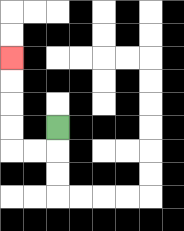{'start': '[2, 5]', 'end': '[0, 2]', 'path_directions': 'D,L,L,U,U,U,U', 'path_coordinates': '[[2, 5], [2, 6], [1, 6], [0, 6], [0, 5], [0, 4], [0, 3], [0, 2]]'}